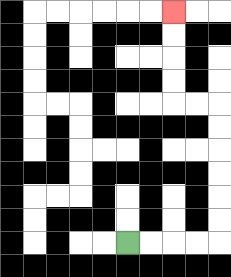{'start': '[5, 10]', 'end': '[7, 0]', 'path_directions': 'R,R,R,R,U,U,U,U,U,U,L,L,U,U,U,U', 'path_coordinates': '[[5, 10], [6, 10], [7, 10], [8, 10], [9, 10], [9, 9], [9, 8], [9, 7], [9, 6], [9, 5], [9, 4], [8, 4], [7, 4], [7, 3], [7, 2], [7, 1], [7, 0]]'}